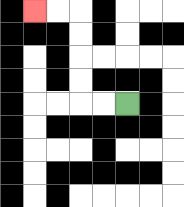{'start': '[5, 4]', 'end': '[1, 0]', 'path_directions': 'L,L,U,U,U,U,L,L', 'path_coordinates': '[[5, 4], [4, 4], [3, 4], [3, 3], [3, 2], [3, 1], [3, 0], [2, 0], [1, 0]]'}